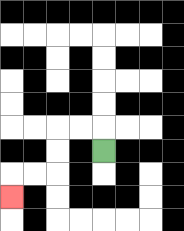{'start': '[4, 6]', 'end': '[0, 8]', 'path_directions': 'U,L,L,D,D,L,L,D', 'path_coordinates': '[[4, 6], [4, 5], [3, 5], [2, 5], [2, 6], [2, 7], [1, 7], [0, 7], [0, 8]]'}